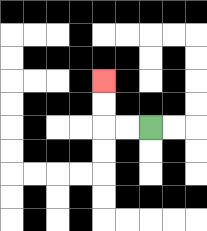{'start': '[6, 5]', 'end': '[4, 3]', 'path_directions': 'L,L,U,U', 'path_coordinates': '[[6, 5], [5, 5], [4, 5], [4, 4], [4, 3]]'}